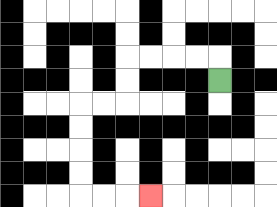{'start': '[9, 3]', 'end': '[6, 8]', 'path_directions': 'U,L,L,L,L,D,D,L,L,D,D,D,D,R,R,R', 'path_coordinates': '[[9, 3], [9, 2], [8, 2], [7, 2], [6, 2], [5, 2], [5, 3], [5, 4], [4, 4], [3, 4], [3, 5], [3, 6], [3, 7], [3, 8], [4, 8], [5, 8], [6, 8]]'}